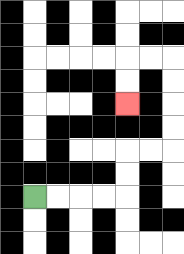{'start': '[1, 8]', 'end': '[5, 4]', 'path_directions': 'R,R,R,R,U,U,R,R,U,U,U,U,L,L,D,D', 'path_coordinates': '[[1, 8], [2, 8], [3, 8], [4, 8], [5, 8], [5, 7], [5, 6], [6, 6], [7, 6], [7, 5], [7, 4], [7, 3], [7, 2], [6, 2], [5, 2], [5, 3], [5, 4]]'}